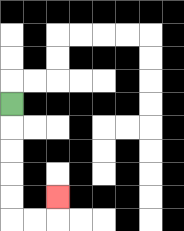{'start': '[0, 4]', 'end': '[2, 8]', 'path_directions': 'D,D,D,D,D,R,R,U', 'path_coordinates': '[[0, 4], [0, 5], [0, 6], [0, 7], [0, 8], [0, 9], [1, 9], [2, 9], [2, 8]]'}